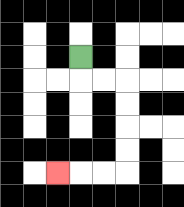{'start': '[3, 2]', 'end': '[2, 7]', 'path_directions': 'D,R,R,D,D,D,D,L,L,L', 'path_coordinates': '[[3, 2], [3, 3], [4, 3], [5, 3], [5, 4], [5, 5], [5, 6], [5, 7], [4, 7], [3, 7], [2, 7]]'}